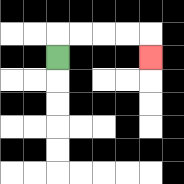{'start': '[2, 2]', 'end': '[6, 2]', 'path_directions': 'U,R,R,R,R,D', 'path_coordinates': '[[2, 2], [2, 1], [3, 1], [4, 1], [5, 1], [6, 1], [6, 2]]'}